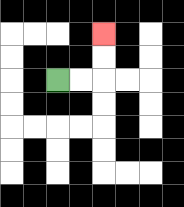{'start': '[2, 3]', 'end': '[4, 1]', 'path_directions': 'R,R,U,U', 'path_coordinates': '[[2, 3], [3, 3], [4, 3], [4, 2], [4, 1]]'}